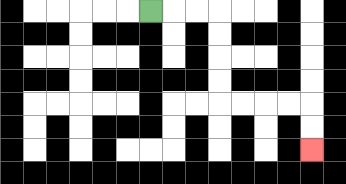{'start': '[6, 0]', 'end': '[13, 6]', 'path_directions': 'R,R,R,D,D,D,D,R,R,R,R,D,D', 'path_coordinates': '[[6, 0], [7, 0], [8, 0], [9, 0], [9, 1], [9, 2], [9, 3], [9, 4], [10, 4], [11, 4], [12, 4], [13, 4], [13, 5], [13, 6]]'}